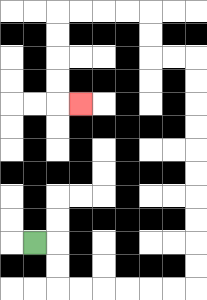{'start': '[1, 10]', 'end': '[3, 4]', 'path_directions': 'R,D,D,R,R,R,R,R,R,U,U,U,U,U,U,U,U,U,U,L,L,U,U,L,L,L,L,D,D,D,D,R', 'path_coordinates': '[[1, 10], [2, 10], [2, 11], [2, 12], [3, 12], [4, 12], [5, 12], [6, 12], [7, 12], [8, 12], [8, 11], [8, 10], [8, 9], [8, 8], [8, 7], [8, 6], [8, 5], [8, 4], [8, 3], [8, 2], [7, 2], [6, 2], [6, 1], [6, 0], [5, 0], [4, 0], [3, 0], [2, 0], [2, 1], [2, 2], [2, 3], [2, 4], [3, 4]]'}